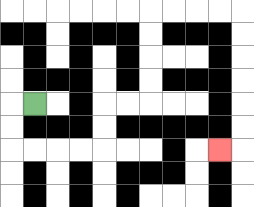{'start': '[1, 4]', 'end': '[9, 6]', 'path_directions': 'L,D,D,R,R,R,R,U,U,R,R,U,U,U,U,R,R,R,R,D,D,D,D,D,D,L', 'path_coordinates': '[[1, 4], [0, 4], [0, 5], [0, 6], [1, 6], [2, 6], [3, 6], [4, 6], [4, 5], [4, 4], [5, 4], [6, 4], [6, 3], [6, 2], [6, 1], [6, 0], [7, 0], [8, 0], [9, 0], [10, 0], [10, 1], [10, 2], [10, 3], [10, 4], [10, 5], [10, 6], [9, 6]]'}